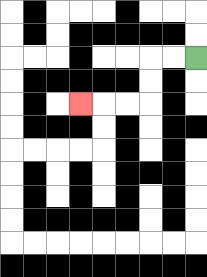{'start': '[8, 2]', 'end': '[3, 4]', 'path_directions': 'L,L,D,D,L,L,L', 'path_coordinates': '[[8, 2], [7, 2], [6, 2], [6, 3], [6, 4], [5, 4], [4, 4], [3, 4]]'}